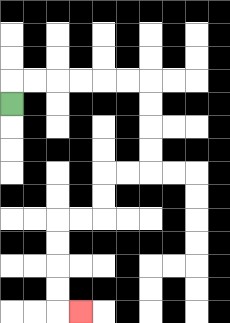{'start': '[0, 4]', 'end': '[3, 13]', 'path_directions': 'U,R,R,R,R,R,R,D,D,D,D,L,L,D,D,L,L,D,D,D,D,R', 'path_coordinates': '[[0, 4], [0, 3], [1, 3], [2, 3], [3, 3], [4, 3], [5, 3], [6, 3], [6, 4], [6, 5], [6, 6], [6, 7], [5, 7], [4, 7], [4, 8], [4, 9], [3, 9], [2, 9], [2, 10], [2, 11], [2, 12], [2, 13], [3, 13]]'}